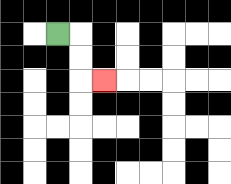{'start': '[2, 1]', 'end': '[4, 3]', 'path_directions': 'R,D,D,R', 'path_coordinates': '[[2, 1], [3, 1], [3, 2], [3, 3], [4, 3]]'}